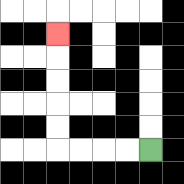{'start': '[6, 6]', 'end': '[2, 1]', 'path_directions': 'L,L,L,L,U,U,U,U,U', 'path_coordinates': '[[6, 6], [5, 6], [4, 6], [3, 6], [2, 6], [2, 5], [2, 4], [2, 3], [2, 2], [2, 1]]'}